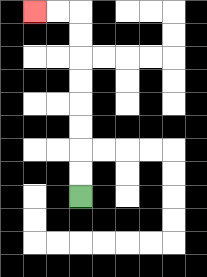{'start': '[3, 8]', 'end': '[1, 0]', 'path_directions': 'U,U,U,U,U,U,U,U,L,L', 'path_coordinates': '[[3, 8], [3, 7], [3, 6], [3, 5], [3, 4], [3, 3], [3, 2], [3, 1], [3, 0], [2, 0], [1, 0]]'}